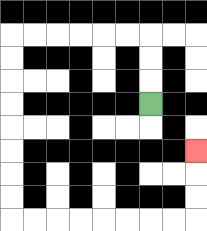{'start': '[6, 4]', 'end': '[8, 6]', 'path_directions': 'U,U,U,L,L,L,L,L,L,D,D,D,D,D,D,D,D,R,R,R,R,R,R,R,R,U,U,U', 'path_coordinates': '[[6, 4], [6, 3], [6, 2], [6, 1], [5, 1], [4, 1], [3, 1], [2, 1], [1, 1], [0, 1], [0, 2], [0, 3], [0, 4], [0, 5], [0, 6], [0, 7], [0, 8], [0, 9], [1, 9], [2, 9], [3, 9], [4, 9], [5, 9], [6, 9], [7, 9], [8, 9], [8, 8], [8, 7], [8, 6]]'}